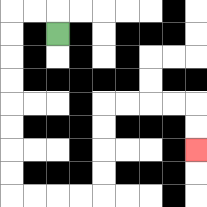{'start': '[2, 1]', 'end': '[8, 6]', 'path_directions': 'U,L,L,D,D,D,D,D,D,D,D,R,R,R,R,U,U,U,U,R,R,R,R,D,D', 'path_coordinates': '[[2, 1], [2, 0], [1, 0], [0, 0], [0, 1], [0, 2], [0, 3], [0, 4], [0, 5], [0, 6], [0, 7], [0, 8], [1, 8], [2, 8], [3, 8], [4, 8], [4, 7], [4, 6], [4, 5], [4, 4], [5, 4], [6, 4], [7, 4], [8, 4], [8, 5], [8, 6]]'}